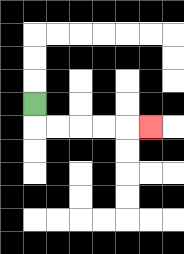{'start': '[1, 4]', 'end': '[6, 5]', 'path_directions': 'D,R,R,R,R,R', 'path_coordinates': '[[1, 4], [1, 5], [2, 5], [3, 5], [4, 5], [5, 5], [6, 5]]'}